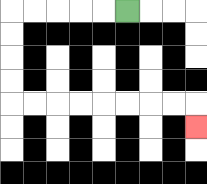{'start': '[5, 0]', 'end': '[8, 5]', 'path_directions': 'L,L,L,L,L,D,D,D,D,R,R,R,R,R,R,R,R,D', 'path_coordinates': '[[5, 0], [4, 0], [3, 0], [2, 0], [1, 0], [0, 0], [0, 1], [0, 2], [0, 3], [0, 4], [1, 4], [2, 4], [3, 4], [4, 4], [5, 4], [6, 4], [7, 4], [8, 4], [8, 5]]'}